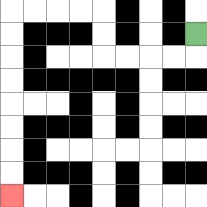{'start': '[8, 1]', 'end': '[0, 8]', 'path_directions': 'D,L,L,L,L,U,U,L,L,L,L,D,D,D,D,D,D,D,D', 'path_coordinates': '[[8, 1], [8, 2], [7, 2], [6, 2], [5, 2], [4, 2], [4, 1], [4, 0], [3, 0], [2, 0], [1, 0], [0, 0], [0, 1], [0, 2], [0, 3], [0, 4], [0, 5], [0, 6], [0, 7], [0, 8]]'}